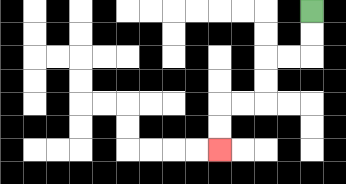{'start': '[13, 0]', 'end': '[9, 6]', 'path_directions': 'D,D,L,L,D,D,L,L,D,D', 'path_coordinates': '[[13, 0], [13, 1], [13, 2], [12, 2], [11, 2], [11, 3], [11, 4], [10, 4], [9, 4], [9, 5], [9, 6]]'}